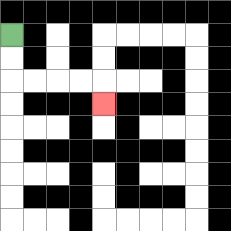{'start': '[0, 1]', 'end': '[4, 4]', 'path_directions': 'D,D,R,R,R,R,D', 'path_coordinates': '[[0, 1], [0, 2], [0, 3], [1, 3], [2, 3], [3, 3], [4, 3], [4, 4]]'}